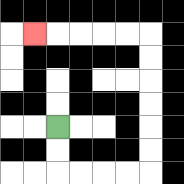{'start': '[2, 5]', 'end': '[1, 1]', 'path_directions': 'D,D,R,R,R,R,U,U,U,U,U,U,L,L,L,L,L', 'path_coordinates': '[[2, 5], [2, 6], [2, 7], [3, 7], [4, 7], [5, 7], [6, 7], [6, 6], [6, 5], [6, 4], [6, 3], [6, 2], [6, 1], [5, 1], [4, 1], [3, 1], [2, 1], [1, 1]]'}